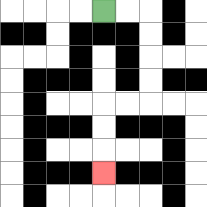{'start': '[4, 0]', 'end': '[4, 7]', 'path_directions': 'R,R,D,D,D,D,L,L,D,D,D', 'path_coordinates': '[[4, 0], [5, 0], [6, 0], [6, 1], [6, 2], [6, 3], [6, 4], [5, 4], [4, 4], [4, 5], [4, 6], [4, 7]]'}